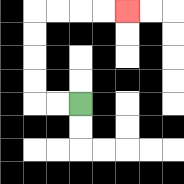{'start': '[3, 4]', 'end': '[5, 0]', 'path_directions': 'L,L,U,U,U,U,R,R,R,R', 'path_coordinates': '[[3, 4], [2, 4], [1, 4], [1, 3], [1, 2], [1, 1], [1, 0], [2, 0], [3, 0], [4, 0], [5, 0]]'}